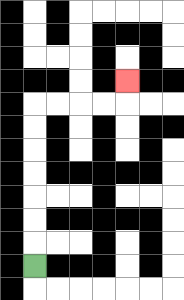{'start': '[1, 11]', 'end': '[5, 3]', 'path_directions': 'U,U,U,U,U,U,U,R,R,R,R,U', 'path_coordinates': '[[1, 11], [1, 10], [1, 9], [1, 8], [1, 7], [1, 6], [1, 5], [1, 4], [2, 4], [3, 4], [4, 4], [5, 4], [5, 3]]'}